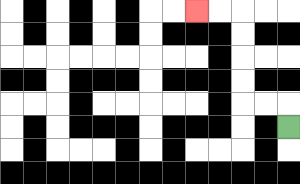{'start': '[12, 5]', 'end': '[8, 0]', 'path_directions': 'U,L,L,U,U,U,U,L,L', 'path_coordinates': '[[12, 5], [12, 4], [11, 4], [10, 4], [10, 3], [10, 2], [10, 1], [10, 0], [9, 0], [8, 0]]'}